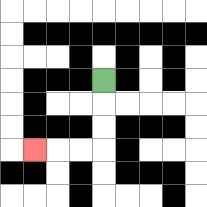{'start': '[4, 3]', 'end': '[1, 6]', 'path_directions': 'D,D,D,L,L,L', 'path_coordinates': '[[4, 3], [4, 4], [4, 5], [4, 6], [3, 6], [2, 6], [1, 6]]'}